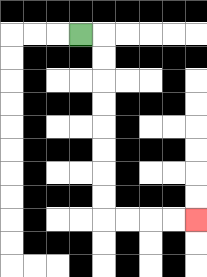{'start': '[3, 1]', 'end': '[8, 9]', 'path_directions': 'R,D,D,D,D,D,D,D,D,R,R,R,R', 'path_coordinates': '[[3, 1], [4, 1], [4, 2], [4, 3], [4, 4], [4, 5], [4, 6], [4, 7], [4, 8], [4, 9], [5, 9], [6, 9], [7, 9], [8, 9]]'}